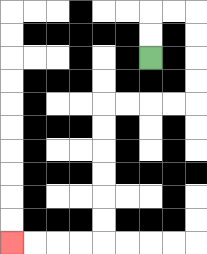{'start': '[6, 2]', 'end': '[0, 10]', 'path_directions': 'U,U,R,R,D,D,D,D,L,L,L,L,D,D,D,D,D,D,L,L,L,L', 'path_coordinates': '[[6, 2], [6, 1], [6, 0], [7, 0], [8, 0], [8, 1], [8, 2], [8, 3], [8, 4], [7, 4], [6, 4], [5, 4], [4, 4], [4, 5], [4, 6], [4, 7], [4, 8], [4, 9], [4, 10], [3, 10], [2, 10], [1, 10], [0, 10]]'}